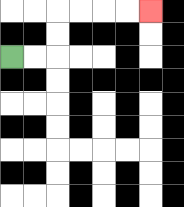{'start': '[0, 2]', 'end': '[6, 0]', 'path_directions': 'R,R,U,U,R,R,R,R', 'path_coordinates': '[[0, 2], [1, 2], [2, 2], [2, 1], [2, 0], [3, 0], [4, 0], [5, 0], [6, 0]]'}